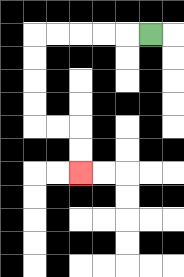{'start': '[6, 1]', 'end': '[3, 7]', 'path_directions': 'L,L,L,L,L,D,D,D,D,R,R,D,D', 'path_coordinates': '[[6, 1], [5, 1], [4, 1], [3, 1], [2, 1], [1, 1], [1, 2], [1, 3], [1, 4], [1, 5], [2, 5], [3, 5], [3, 6], [3, 7]]'}